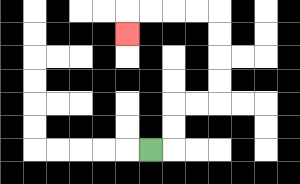{'start': '[6, 6]', 'end': '[5, 1]', 'path_directions': 'R,U,U,R,R,U,U,U,U,L,L,L,L,D', 'path_coordinates': '[[6, 6], [7, 6], [7, 5], [7, 4], [8, 4], [9, 4], [9, 3], [9, 2], [9, 1], [9, 0], [8, 0], [7, 0], [6, 0], [5, 0], [5, 1]]'}